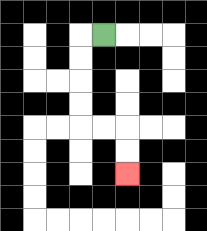{'start': '[4, 1]', 'end': '[5, 7]', 'path_directions': 'L,D,D,D,D,R,R,D,D', 'path_coordinates': '[[4, 1], [3, 1], [3, 2], [3, 3], [3, 4], [3, 5], [4, 5], [5, 5], [5, 6], [5, 7]]'}